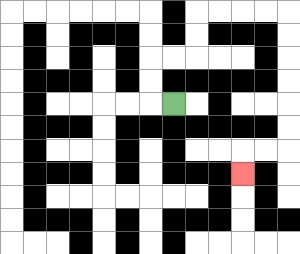{'start': '[7, 4]', 'end': '[10, 7]', 'path_directions': 'L,U,U,R,R,U,U,R,R,R,R,D,D,D,D,D,D,L,L,D', 'path_coordinates': '[[7, 4], [6, 4], [6, 3], [6, 2], [7, 2], [8, 2], [8, 1], [8, 0], [9, 0], [10, 0], [11, 0], [12, 0], [12, 1], [12, 2], [12, 3], [12, 4], [12, 5], [12, 6], [11, 6], [10, 6], [10, 7]]'}